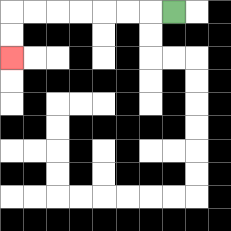{'start': '[7, 0]', 'end': '[0, 2]', 'path_directions': 'L,L,L,L,L,L,L,D,D', 'path_coordinates': '[[7, 0], [6, 0], [5, 0], [4, 0], [3, 0], [2, 0], [1, 0], [0, 0], [0, 1], [0, 2]]'}